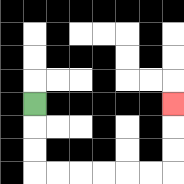{'start': '[1, 4]', 'end': '[7, 4]', 'path_directions': 'D,D,D,R,R,R,R,R,R,U,U,U', 'path_coordinates': '[[1, 4], [1, 5], [1, 6], [1, 7], [2, 7], [3, 7], [4, 7], [5, 7], [6, 7], [7, 7], [7, 6], [7, 5], [7, 4]]'}